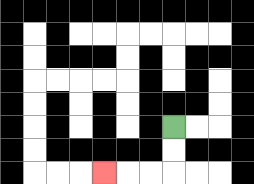{'start': '[7, 5]', 'end': '[4, 7]', 'path_directions': 'D,D,L,L,L', 'path_coordinates': '[[7, 5], [7, 6], [7, 7], [6, 7], [5, 7], [4, 7]]'}